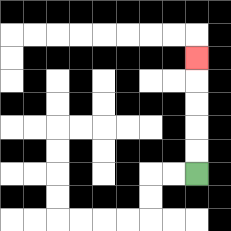{'start': '[8, 7]', 'end': '[8, 2]', 'path_directions': 'U,U,U,U,U', 'path_coordinates': '[[8, 7], [8, 6], [8, 5], [8, 4], [8, 3], [8, 2]]'}